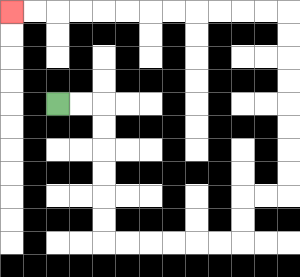{'start': '[2, 4]', 'end': '[0, 0]', 'path_directions': 'R,R,D,D,D,D,D,D,R,R,R,R,R,R,U,U,R,R,U,U,U,U,U,U,U,U,L,L,L,L,L,L,L,L,L,L,L,L', 'path_coordinates': '[[2, 4], [3, 4], [4, 4], [4, 5], [4, 6], [4, 7], [4, 8], [4, 9], [4, 10], [5, 10], [6, 10], [7, 10], [8, 10], [9, 10], [10, 10], [10, 9], [10, 8], [11, 8], [12, 8], [12, 7], [12, 6], [12, 5], [12, 4], [12, 3], [12, 2], [12, 1], [12, 0], [11, 0], [10, 0], [9, 0], [8, 0], [7, 0], [6, 0], [5, 0], [4, 0], [3, 0], [2, 0], [1, 0], [0, 0]]'}